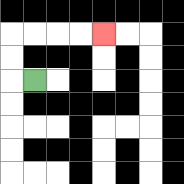{'start': '[1, 3]', 'end': '[4, 1]', 'path_directions': 'L,U,U,R,R,R,R', 'path_coordinates': '[[1, 3], [0, 3], [0, 2], [0, 1], [1, 1], [2, 1], [3, 1], [4, 1]]'}